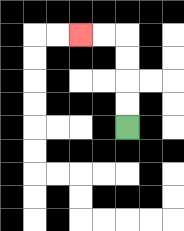{'start': '[5, 5]', 'end': '[3, 1]', 'path_directions': 'U,U,U,U,L,L', 'path_coordinates': '[[5, 5], [5, 4], [5, 3], [5, 2], [5, 1], [4, 1], [3, 1]]'}